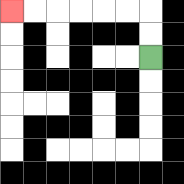{'start': '[6, 2]', 'end': '[0, 0]', 'path_directions': 'U,U,L,L,L,L,L,L', 'path_coordinates': '[[6, 2], [6, 1], [6, 0], [5, 0], [4, 0], [3, 0], [2, 0], [1, 0], [0, 0]]'}